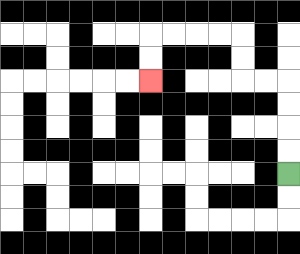{'start': '[12, 7]', 'end': '[6, 3]', 'path_directions': 'U,U,U,U,L,L,U,U,L,L,L,L,D,D', 'path_coordinates': '[[12, 7], [12, 6], [12, 5], [12, 4], [12, 3], [11, 3], [10, 3], [10, 2], [10, 1], [9, 1], [8, 1], [7, 1], [6, 1], [6, 2], [6, 3]]'}